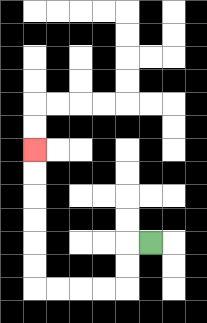{'start': '[6, 10]', 'end': '[1, 6]', 'path_directions': 'L,D,D,L,L,L,L,U,U,U,U,U,U', 'path_coordinates': '[[6, 10], [5, 10], [5, 11], [5, 12], [4, 12], [3, 12], [2, 12], [1, 12], [1, 11], [1, 10], [1, 9], [1, 8], [1, 7], [1, 6]]'}